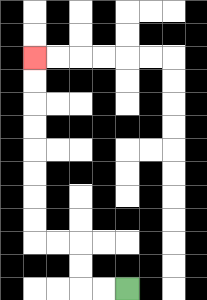{'start': '[5, 12]', 'end': '[1, 2]', 'path_directions': 'L,L,U,U,L,L,U,U,U,U,U,U,U,U', 'path_coordinates': '[[5, 12], [4, 12], [3, 12], [3, 11], [3, 10], [2, 10], [1, 10], [1, 9], [1, 8], [1, 7], [1, 6], [1, 5], [1, 4], [1, 3], [1, 2]]'}